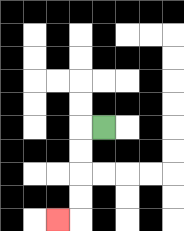{'start': '[4, 5]', 'end': '[2, 9]', 'path_directions': 'L,D,D,D,D,L', 'path_coordinates': '[[4, 5], [3, 5], [3, 6], [3, 7], [3, 8], [3, 9], [2, 9]]'}